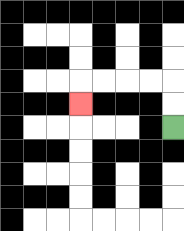{'start': '[7, 5]', 'end': '[3, 4]', 'path_directions': 'U,U,L,L,L,L,D', 'path_coordinates': '[[7, 5], [7, 4], [7, 3], [6, 3], [5, 3], [4, 3], [3, 3], [3, 4]]'}